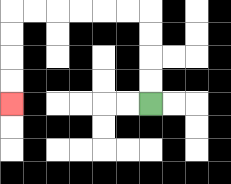{'start': '[6, 4]', 'end': '[0, 4]', 'path_directions': 'U,U,U,U,L,L,L,L,L,L,D,D,D,D', 'path_coordinates': '[[6, 4], [6, 3], [6, 2], [6, 1], [6, 0], [5, 0], [4, 0], [3, 0], [2, 0], [1, 0], [0, 0], [0, 1], [0, 2], [0, 3], [0, 4]]'}